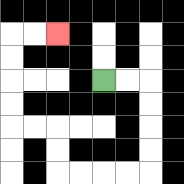{'start': '[4, 3]', 'end': '[2, 1]', 'path_directions': 'R,R,D,D,D,D,L,L,L,L,U,U,L,L,U,U,U,U,R,R', 'path_coordinates': '[[4, 3], [5, 3], [6, 3], [6, 4], [6, 5], [6, 6], [6, 7], [5, 7], [4, 7], [3, 7], [2, 7], [2, 6], [2, 5], [1, 5], [0, 5], [0, 4], [0, 3], [0, 2], [0, 1], [1, 1], [2, 1]]'}